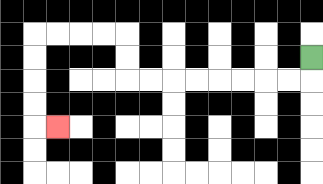{'start': '[13, 2]', 'end': '[2, 5]', 'path_directions': 'D,L,L,L,L,L,L,L,L,U,U,L,L,L,L,D,D,D,D,R', 'path_coordinates': '[[13, 2], [13, 3], [12, 3], [11, 3], [10, 3], [9, 3], [8, 3], [7, 3], [6, 3], [5, 3], [5, 2], [5, 1], [4, 1], [3, 1], [2, 1], [1, 1], [1, 2], [1, 3], [1, 4], [1, 5], [2, 5]]'}